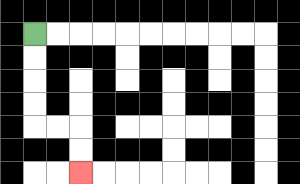{'start': '[1, 1]', 'end': '[3, 7]', 'path_directions': 'D,D,D,D,R,R,D,D', 'path_coordinates': '[[1, 1], [1, 2], [1, 3], [1, 4], [1, 5], [2, 5], [3, 5], [3, 6], [3, 7]]'}